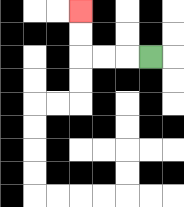{'start': '[6, 2]', 'end': '[3, 0]', 'path_directions': 'L,L,L,U,U', 'path_coordinates': '[[6, 2], [5, 2], [4, 2], [3, 2], [3, 1], [3, 0]]'}